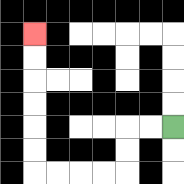{'start': '[7, 5]', 'end': '[1, 1]', 'path_directions': 'L,L,D,D,L,L,L,L,U,U,U,U,U,U', 'path_coordinates': '[[7, 5], [6, 5], [5, 5], [5, 6], [5, 7], [4, 7], [3, 7], [2, 7], [1, 7], [1, 6], [1, 5], [1, 4], [1, 3], [1, 2], [1, 1]]'}